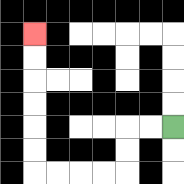{'start': '[7, 5]', 'end': '[1, 1]', 'path_directions': 'L,L,D,D,L,L,L,L,U,U,U,U,U,U', 'path_coordinates': '[[7, 5], [6, 5], [5, 5], [5, 6], [5, 7], [4, 7], [3, 7], [2, 7], [1, 7], [1, 6], [1, 5], [1, 4], [1, 3], [1, 2], [1, 1]]'}